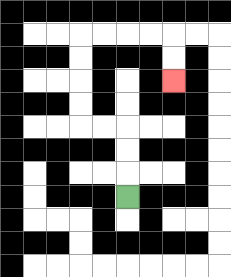{'start': '[5, 8]', 'end': '[7, 3]', 'path_directions': 'U,U,U,L,L,U,U,U,U,R,R,R,R,D,D', 'path_coordinates': '[[5, 8], [5, 7], [5, 6], [5, 5], [4, 5], [3, 5], [3, 4], [3, 3], [3, 2], [3, 1], [4, 1], [5, 1], [6, 1], [7, 1], [7, 2], [7, 3]]'}